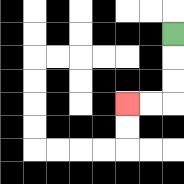{'start': '[7, 1]', 'end': '[5, 4]', 'path_directions': 'D,D,D,L,L', 'path_coordinates': '[[7, 1], [7, 2], [7, 3], [7, 4], [6, 4], [5, 4]]'}